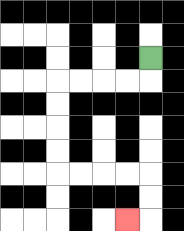{'start': '[6, 2]', 'end': '[5, 9]', 'path_directions': 'D,L,L,L,L,D,D,D,D,R,R,R,R,D,D,L', 'path_coordinates': '[[6, 2], [6, 3], [5, 3], [4, 3], [3, 3], [2, 3], [2, 4], [2, 5], [2, 6], [2, 7], [3, 7], [4, 7], [5, 7], [6, 7], [6, 8], [6, 9], [5, 9]]'}